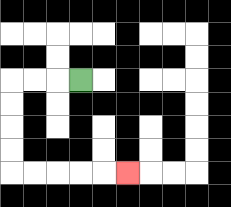{'start': '[3, 3]', 'end': '[5, 7]', 'path_directions': 'L,L,L,D,D,D,D,R,R,R,R,R', 'path_coordinates': '[[3, 3], [2, 3], [1, 3], [0, 3], [0, 4], [0, 5], [0, 6], [0, 7], [1, 7], [2, 7], [3, 7], [4, 7], [5, 7]]'}